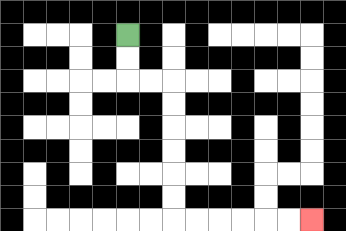{'start': '[5, 1]', 'end': '[13, 9]', 'path_directions': 'D,D,R,R,D,D,D,D,D,D,R,R,R,R,R,R', 'path_coordinates': '[[5, 1], [5, 2], [5, 3], [6, 3], [7, 3], [7, 4], [7, 5], [7, 6], [7, 7], [7, 8], [7, 9], [8, 9], [9, 9], [10, 9], [11, 9], [12, 9], [13, 9]]'}